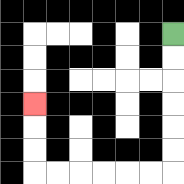{'start': '[7, 1]', 'end': '[1, 4]', 'path_directions': 'D,D,D,D,D,D,L,L,L,L,L,L,U,U,U', 'path_coordinates': '[[7, 1], [7, 2], [7, 3], [7, 4], [7, 5], [7, 6], [7, 7], [6, 7], [5, 7], [4, 7], [3, 7], [2, 7], [1, 7], [1, 6], [1, 5], [1, 4]]'}